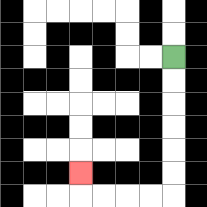{'start': '[7, 2]', 'end': '[3, 7]', 'path_directions': 'D,D,D,D,D,D,L,L,L,L,U', 'path_coordinates': '[[7, 2], [7, 3], [7, 4], [7, 5], [7, 6], [7, 7], [7, 8], [6, 8], [5, 8], [4, 8], [3, 8], [3, 7]]'}